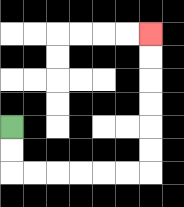{'start': '[0, 5]', 'end': '[6, 1]', 'path_directions': 'D,D,R,R,R,R,R,R,U,U,U,U,U,U', 'path_coordinates': '[[0, 5], [0, 6], [0, 7], [1, 7], [2, 7], [3, 7], [4, 7], [5, 7], [6, 7], [6, 6], [6, 5], [6, 4], [6, 3], [6, 2], [6, 1]]'}